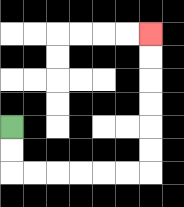{'start': '[0, 5]', 'end': '[6, 1]', 'path_directions': 'D,D,R,R,R,R,R,R,U,U,U,U,U,U', 'path_coordinates': '[[0, 5], [0, 6], [0, 7], [1, 7], [2, 7], [3, 7], [4, 7], [5, 7], [6, 7], [6, 6], [6, 5], [6, 4], [6, 3], [6, 2], [6, 1]]'}